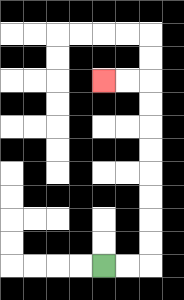{'start': '[4, 11]', 'end': '[4, 3]', 'path_directions': 'R,R,U,U,U,U,U,U,U,U,L,L', 'path_coordinates': '[[4, 11], [5, 11], [6, 11], [6, 10], [6, 9], [6, 8], [6, 7], [6, 6], [6, 5], [6, 4], [6, 3], [5, 3], [4, 3]]'}